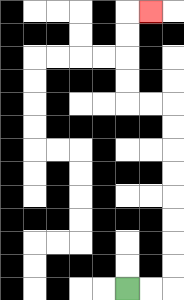{'start': '[5, 12]', 'end': '[6, 0]', 'path_directions': 'R,R,U,U,U,U,U,U,U,U,L,L,U,U,U,U,R', 'path_coordinates': '[[5, 12], [6, 12], [7, 12], [7, 11], [7, 10], [7, 9], [7, 8], [7, 7], [7, 6], [7, 5], [7, 4], [6, 4], [5, 4], [5, 3], [5, 2], [5, 1], [5, 0], [6, 0]]'}